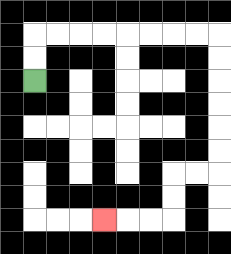{'start': '[1, 3]', 'end': '[4, 9]', 'path_directions': 'U,U,R,R,R,R,R,R,R,R,D,D,D,D,D,D,L,L,D,D,L,L,L', 'path_coordinates': '[[1, 3], [1, 2], [1, 1], [2, 1], [3, 1], [4, 1], [5, 1], [6, 1], [7, 1], [8, 1], [9, 1], [9, 2], [9, 3], [9, 4], [9, 5], [9, 6], [9, 7], [8, 7], [7, 7], [7, 8], [7, 9], [6, 9], [5, 9], [4, 9]]'}